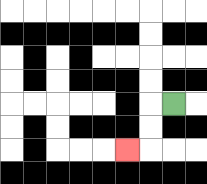{'start': '[7, 4]', 'end': '[5, 6]', 'path_directions': 'L,D,D,L', 'path_coordinates': '[[7, 4], [6, 4], [6, 5], [6, 6], [5, 6]]'}